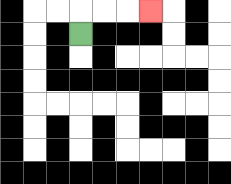{'start': '[3, 1]', 'end': '[6, 0]', 'path_directions': 'U,R,R,R', 'path_coordinates': '[[3, 1], [3, 0], [4, 0], [5, 0], [6, 0]]'}